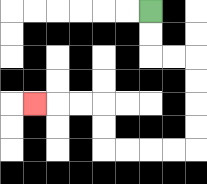{'start': '[6, 0]', 'end': '[1, 4]', 'path_directions': 'D,D,R,R,D,D,D,D,L,L,L,L,U,U,L,L,L', 'path_coordinates': '[[6, 0], [6, 1], [6, 2], [7, 2], [8, 2], [8, 3], [8, 4], [8, 5], [8, 6], [7, 6], [6, 6], [5, 6], [4, 6], [4, 5], [4, 4], [3, 4], [2, 4], [1, 4]]'}